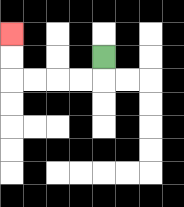{'start': '[4, 2]', 'end': '[0, 1]', 'path_directions': 'D,L,L,L,L,U,U', 'path_coordinates': '[[4, 2], [4, 3], [3, 3], [2, 3], [1, 3], [0, 3], [0, 2], [0, 1]]'}